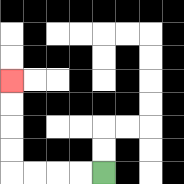{'start': '[4, 7]', 'end': '[0, 3]', 'path_directions': 'L,L,L,L,U,U,U,U', 'path_coordinates': '[[4, 7], [3, 7], [2, 7], [1, 7], [0, 7], [0, 6], [0, 5], [0, 4], [0, 3]]'}